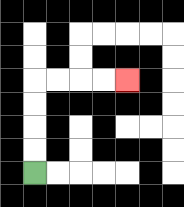{'start': '[1, 7]', 'end': '[5, 3]', 'path_directions': 'U,U,U,U,R,R,R,R', 'path_coordinates': '[[1, 7], [1, 6], [1, 5], [1, 4], [1, 3], [2, 3], [3, 3], [4, 3], [5, 3]]'}